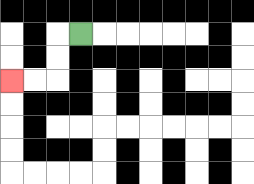{'start': '[3, 1]', 'end': '[0, 3]', 'path_directions': 'L,D,D,L,L', 'path_coordinates': '[[3, 1], [2, 1], [2, 2], [2, 3], [1, 3], [0, 3]]'}